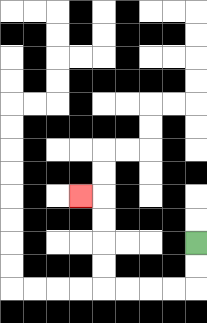{'start': '[8, 10]', 'end': '[3, 8]', 'path_directions': 'D,D,L,L,L,L,U,U,U,U,L', 'path_coordinates': '[[8, 10], [8, 11], [8, 12], [7, 12], [6, 12], [5, 12], [4, 12], [4, 11], [4, 10], [4, 9], [4, 8], [3, 8]]'}